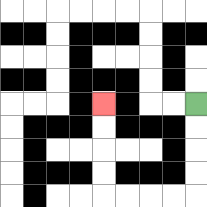{'start': '[8, 4]', 'end': '[4, 4]', 'path_directions': 'D,D,D,D,L,L,L,L,U,U,U,U', 'path_coordinates': '[[8, 4], [8, 5], [8, 6], [8, 7], [8, 8], [7, 8], [6, 8], [5, 8], [4, 8], [4, 7], [4, 6], [4, 5], [4, 4]]'}